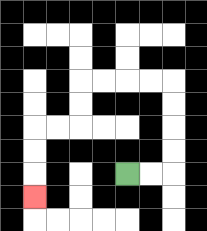{'start': '[5, 7]', 'end': '[1, 8]', 'path_directions': 'R,R,U,U,U,U,L,L,L,L,D,D,L,L,D,D,D', 'path_coordinates': '[[5, 7], [6, 7], [7, 7], [7, 6], [7, 5], [7, 4], [7, 3], [6, 3], [5, 3], [4, 3], [3, 3], [3, 4], [3, 5], [2, 5], [1, 5], [1, 6], [1, 7], [1, 8]]'}